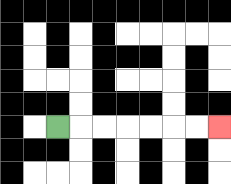{'start': '[2, 5]', 'end': '[9, 5]', 'path_directions': 'R,R,R,R,R,R,R', 'path_coordinates': '[[2, 5], [3, 5], [4, 5], [5, 5], [6, 5], [7, 5], [8, 5], [9, 5]]'}